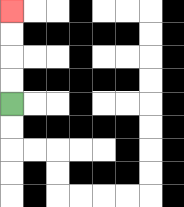{'start': '[0, 4]', 'end': '[0, 0]', 'path_directions': 'U,U,U,U', 'path_coordinates': '[[0, 4], [0, 3], [0, 2], [0, 1], [0, 0]]'}